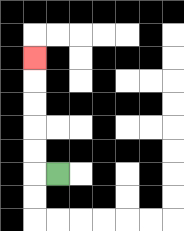{'start': '[2, 7]', 'end': '[1, 2]', 'path_directions': 'L,U,U,U,U,U', 'path_coordinates': '[[2, 7], [1, 7], [1, 6], [1, 5], [1, 4], [1, 3], [1, 2]]'}